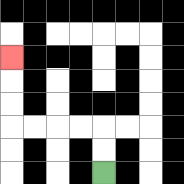{'start': '[4, 7]', 'end': '[0, 2]', 'path_directions': 'U,U,L,L,L,L,U,U,U', 'path_coordinates': '[[4, 7], [4, 6], [4, 5], [3, 5], [2, 5], [1, 5], [0, 5], [0, 4], [0, 3], [0, 2]]'}